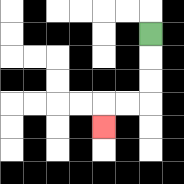{'start': '[6, 1]', 'end': '[4, 5]', 'path_directions': 'D,D,D,L,L,D', 'path_coordinates': '[[6, 1], [6, 2], [6, 3], [6, 4], [5, 4], [4, 4], [4, 5]]'}